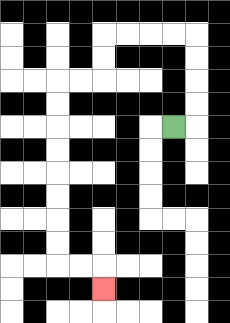{'start': '[7, 5]', 'end': '[4, 12]', 'path_directions': 'R,U,U,U,U,L,L,L,L,D,D,L,L,D,D,D,D,D,D,D,D,R,R,D', 'path_coordinates': '[[7, 5], [8, 5], [8, 4], [8, 3], [8, 2], [8, 1], [7, 1], [6, 1], [5, 1], [4, 1], [4, 2], [4, 3], [3, 3], [2, 3], [2, 4], [2, 5], [2, 6], [2, 7], [2, 8], [2, 9], [2, 10], [2, 11], [3, 11], [4, 11], [4, 12]]'}